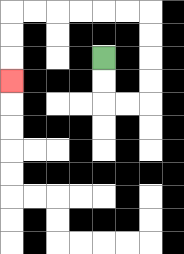{'start': '[4, 2]', 'end': '[0, 3]', 'path_directions': 'D,D,R,R,U,U,U,U,L,L,L,L,L,L,D,D,D', 'path_coordinates': '[[4, 2], [4, 3], [4, 4], [5, 4], [6, 4], [6, 3], [6, 2], [6, 1], [6, 0], [5, 0], [4, 0], [3, 0], [2, 0], [1, 0], [0, 0], [0, 1], [0, 2], [0, 3]]'}